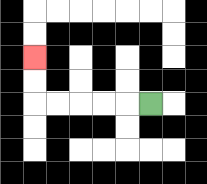{'start': '[6, 4]', 'end': '[1, 2]', 'path_directions': 'L,L,L,L,L,U,U', 'path_coordinates': '[[6, 4], [5, 4], [4, 4], [3, 4], [2, 4], [1, 4], [1, 3], [1, 2]]'}